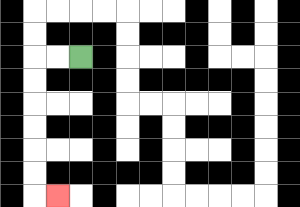{'start': '[3, 2]', 'end': '[2, 8]', 'path_directions': 'L,L,D,D,D,D,D,D,R', 'path_coordinates': '[[3, 2], [2, 2], [1, 2], [1, 3], [1, 4], [1, 5], [1, 6], [1, 7], [1, 8], [2, 8]]'}